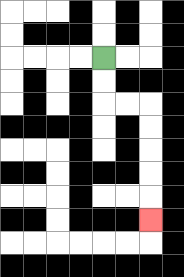{'start': '[4, 2]', 'end': '[6, 9]', 'path_directions': 'D,D,R,R,D,D,D,D,D', 'path_coordinates': '[[4, 2], [4, 3], [4, 4], [5, 4], [6, 4], [6, 5], [6, 6], [6, 7], [6, 8], [6, 9]]'}